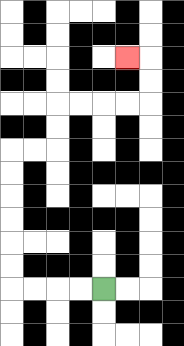{'start': '[4, 12]', 'end': '[5, 2]', 'path_directions': 'L,L,L,L,U,U,U,U,U,U,R,R,U,U,R,R,R,R,U,U,L', 'path_coordinates': '[[4, 12], [3, 12], [2, 12], [1, 12], [0, 12], [0, 11], [0, 10], [0, 9], [0, 8], [0, 7], [0, 6], [1, 6], [2, 6], [2, 5], [2, 4], [3, 4], [4, 4], [5, 4], [6, 4], [6, 3], [6, 2], [5, 2]]'}